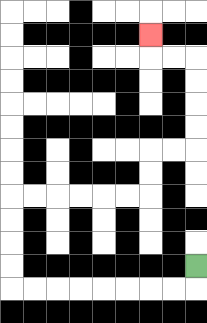{'start': '[8, 11]', 'end': '[6, 1]', 'path_directions': 'D,L,L,L,L,L,L,L,L,U,U,U,U,R,R,R,R,R,R,U,U,R,R,U,U,U,U,L,L,U', 'path_coordinates': '[[8, 11], [8, 12], [7, 12], [6, 12], [5, 12], [4, 12], [3, 12], [2, 12], [1, 12], [0, 12], [0, 11], [0, 10], [0, 9], [0, 8], [1, 8], [2, 8], [3, 8], [4, 8], [5, 8], [6, 8], [6, 7], [6, 6], [7, 6], [8, 6], [8, 5], [8, 4], [8, 3], [8, 2], [7, 2], [6, 2], [6, 1]]'}